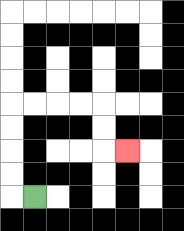{'start': '[1, 8]', 'end': '[5, 6]', 'path_directions': 'L,U,U,U,U,R,R,R,R,D,D,R', 'path_coordinates': '[[1, 8], [0, 8], [0, 7], [0, 6], [0, 5], [0, 4], [1, 4], [2, 4], [3, 4], [4, 4], [4, 5], [4, 6], [5, 6]]'}